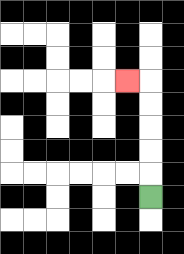{'start': '[6, 8]', 'end': '[5, 3]', 'path_directions': 'U,U,U,U,U,L', 'path_coordinates': '[[6, 8], [6, 7], [6, 6], [6, 5], [6, 4], [6, 3], [5, 3]]'}